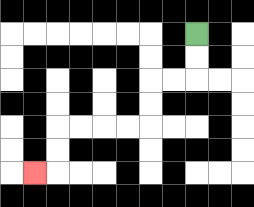{'start': '[8, 1]', 'end': '[1, 7]', 'path_directions': 'D,D,L,L,D,D,L,L,L,L,D,D,L', 'path_coordinates': '[[8, 1], [8, 2], [8, 3], [7, 3], [6, 3], [6, 4], [6, 5], [5, 5], [4, 5], [3, 5], [2, 5], [2, 6], [2, 7], [1, 7]]'}